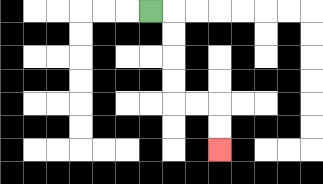{'start': '[6, 0]', 'end': '[9, 6]', 'path_directions': 'R,D,D,D,D,R,R,D,D', 'path_coordinates': '[[6, 0], [7, 0], [7, 1], [7, 2], [7, 3], [7, 4], [8, 4], [9, 4], [9, 5], [9, 6]]'}